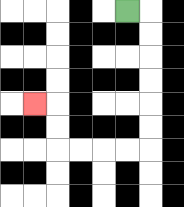{'start': '[5, 0]', 'end': '[1, 4]', 'path_directions': 'R,D,D,D,D,D,D,L,L,L,L,U,U,L', 'path_coordinates': '[[5, 0], [6, 0], [6, 1], [6, 2], [6, 3], [6, 4], [6, 5], [6, 6], [5, 6], [4, 6], [3, 6], [2, 6], [2, 5], [2, 4], [1, 4]]'}